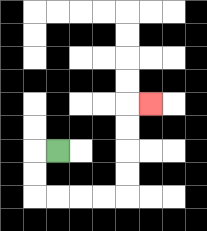{'start': '[2, 6]', 'end': '[6, 4]', 'path_directions': 'L,D,D,R,R,R,R,U,U,U,U,R', 'path_coordinates': '[[2, 6], [1, 6], [1, 7], [1, 8], [2, 8], [3, 8], [4, 8], [5, 8], [5, 7], [5, 6], [5, 5], [5, 4], [6, 4]]'}